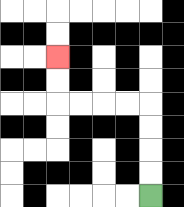{'start': '[6, 8]', 'end': '[2, 2]', 'path_directions': 'U,U,U,U,L,L,L,L,U,U', 'path_coordinates': '[[6, 8], [6, 7], [6, 6], [6, 5], [6, 4], [5, 4], [4, 4], [3, 4], [2, 4], [2, 3], [2, 2]]'}